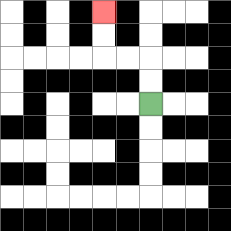{'start': '[6, 4]', 'end': '[4, 0]', 'path_directions': 'U,U,L,L,U,U', 'path_coordinates': '[[6, 4], [6, 3], [6, 2], [5, 2], [4, 2], [4, 1], [4, 0]]'}